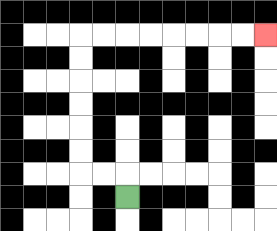{'start': '[5, 8]', 'end': '[11, 1]', 'path_directions': 'U,L,L,U,U,U,U,U,U,R,R,R,R,R,R,R,R', 'path_coordinates': '[[5, 8], [5, 7], [4, 7], [3, 7], [3, 6], [3, 5], [3, 4], [3, 3], [3, 2], [3, 1], [4, 1], [5, 1], [6, 1], [7, 1], [8, 1], [9, 1], [10, 1], [11, 1]]'}